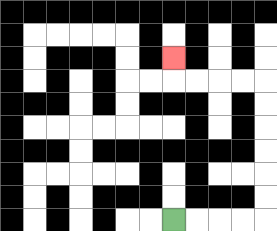{'start': '[7, 9]', 'end': '[7, 2]', 'path_directions': 'R,R,R,R,U,U,U,U,U,U,L,L,L,L,U', 'path_coordinates': '[[7, 9], [8, 9], [9, 9], [10, 9], [11, 9], [11, 8], [11, 7], [11, 6], [11, 5], [11, 4], [11, 3], [10, 3], [9, 3], [8, 3], [7, 3], [7, 2]]'}